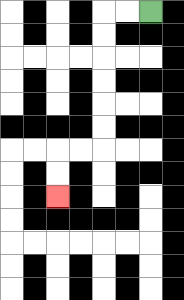{'start': '[6, 0]', 'end': '[2, 8]', 'path_directions': 'L,L,D,D,D,D,D,D,L,L,D,D', 'path_coordinates': '[[6, 0], [5, 0], [4, 0], [4, 1], [4, 2], [4, 3], [4, 4], [4, 5], [4, 6], [3, 6], [2, 6], [2, 7], [2, 8]]'}